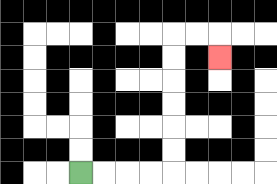{'start': '[3, 7]', 'end': '[9, 2]', 'path_directions': 'R,R,R,R,U,U,U,U,U,U,R,R,D', 'path_coordinates': '[[3, 7], [4, 7], [5, 7], [6, 7], [7, 7], [7, 6], [7, 5], [7, 4], [7, 3], [7, 2], [7, 1], [8, 1], [9, 1], [9, 2]]'}